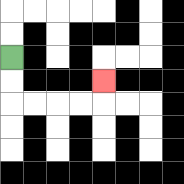{'start': '[0, 2]', 'end': '[4, 3]', 'path_directions': 'D,D,R,R,R,R,U', 'path_coordinates': '[[0, 2], [0, 3], [0, 4], [1, 4], [2, 4], [3, 4], [4, 4], [4, 3]]'}